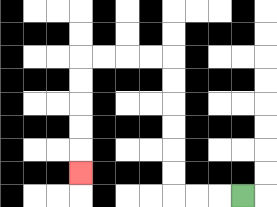{'start': '[10, 8]', 'end': '[3, 7]', 'path_directions': 'L,L,L,U,U,U,U,U,U,L,L,L,L,D,D,D,D,D', 'path_coordinates': '[[10, 8], [9, 8], [8, 8], [7, 8], [7, 7], [7, 6], [7, 5], [7, 4], [7, 3], [7, 2], [6, 2], [5, 2], [4, 2], [3, 2], [3, 3], [3, 4], [3, 5], [3, 6], [3, 7]]'}